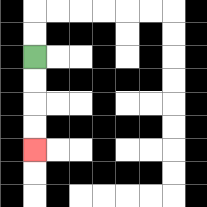{'start': '[1, 2]', 'end': '[1, 6]', 'path_directions': 'D,D,D,D', 'path_coordinates': '[[1, 2], [1, 3], [1, 4], [1, 5], [1, 6]]'}